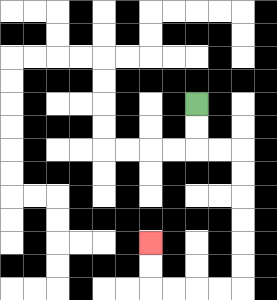{'start': '[8, 4]', 'end': '[6, 10]', 'path_directions': 'D,D,R,R,D,D,D,D,D,D,L,L,L,L,U,U', 'path_coordinates': '[[8, 4], [8, 5], [8, 6], [9, 6], [10, 6], [10, 7], [10, 8], [10, 9], [10, 10], [10, 11], [10, 12], [9, 12], [8, 12], [7, 12], [6, 12], [6, 11], [6, 10]]'}